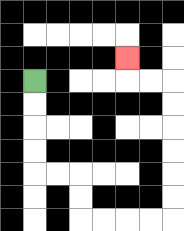{'start': '[1, 3]', 'end': '[5, 2]', 'path_directions': 'D,D,D,D,R,R,D,D,R,R,R,R,U,U,U,U,U,U,L,L,U', 'path_coordinates': '[[1, 3], [1, 4], [1, 5], [1, 6], [1, 7], [2, 7], [3, 7], [3, 8], [3, 9], [4, 9], [5, 9], [6, 9], [7, 9], [7, 8], [7, 7], [7, 6], [7, 5], [7, 4], [7, 3], [6, 3], [5, 3], [5, 2]]'}